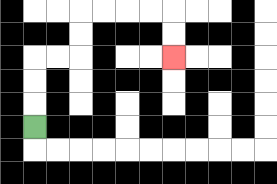{'start': '[1, 5]', 'end': '[7, 2]', 'path_directions': 'U,U,U,R,R,U,U,R,R,R,R,D,D', 'path_coordinates': '[[1, 5], [1, 4], [1, 3], [1, 2], [2, 2], [3, 2], [3, 1], [3, 0], [4, 0], [5, 0], [6, 0], [7, 0], [7, 1], [7, 2]]'}